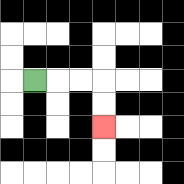{'start': '[1, 3]', 'end': '[4, 5]', 'path_directions': 'R,R,R,D,D', 'path_coordinates': '[[1, 3], [2, 3], [3, 3], [4, 3], [4, 4], [4, 5]]'}